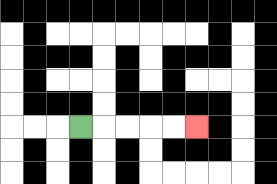{'start': '[3, 5]', 'end': '[8, 5]', 'path_directions': 'R,R,R,R,R', 'path_coordinates': '[[3, 5], [4, 5], [5, 5], [6, 5], [7, 5], [8, 5]]'}